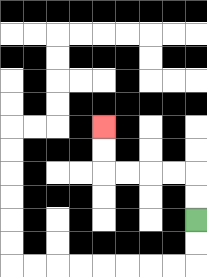{'start': '[8, 9]', 'end': '[4, 5]', 'path_directions': 'U,U,L,L,L,L,U,U', 'path_coordinates': '[[8, 9], [8, 8], [8, 7], [7, 7], [6, 7], [5, 7], [4, 7], [4, 6], [4, 5]]'}